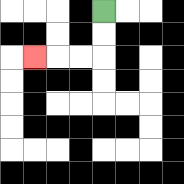{'start': '[4, 0]', 'end': '[1, 2]', 'path_directions': 'D,D,L,L,L', 'path_coordinates': '[[4, 0], [4, 1], [4, 2], [3, 2], [2, 2], [1, 2]]'}